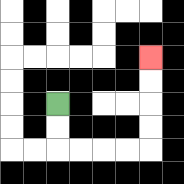{'start': '[2, 4]', 'end': '[6, 2]', 'path_directions': 'D,D,R,R,R,R,U,U,U,U', 'path_coordinates': '[[2, 4], [2, 5], [2, 6], [3, 6], [4, 6], [5, 6], [6, 6], [6, 5], [6, 4], [6, 3], [6, 2]]'}